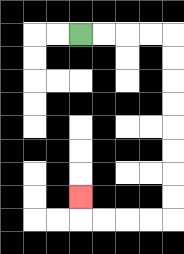{'start': '[3, 1]', 'end': '[3, 8]', 'path_directions': 'R,R,R,R,D,D,D,D,D,D,D,D,L,L,L,L,U', 'path_coordinates': '[[3, 1], [4, 1], [5, 1], [6, 1], [7, 1], [7, 2], [7, 3], [7, 4], [7, 5], [7, 6], [7, 7], [7, 8], [7, 9], [6, 9], [5, 9], [4, 9], [3, 9], [3, 8]]'}